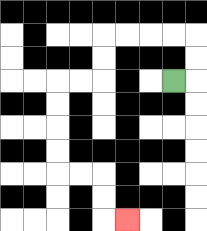{'start': '[7, 3]', 'end': '[5, 9]', 'path_directions': 'R,U,U,L,L,L,L,D,D,L,L,D,D,D,D,R,R,D,D,R', 'path_coordinates': '[[7, 3], [8, 3], [8, 2], [8, 1], [7, 1], [6, 1], [5, 1], [4, 1], [4, 2], [4, 3], [3, 3], [2, 3], [2, 4], [2, 5], [2, 6], [2, 7], [3, 7], [4, 7], [4, 8], [4, 9], [5, 9]]'}